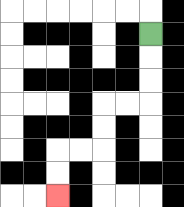{'start': '[6, 1]', 'end': '[2, 8]', 'path_directions': 'D,D,D,L,L,D,D,L,L,D,D', 'path_coordinates': '[[6, 1], [6, 2], [6, 3], [6, 4], [5, 4], [4, 4], [4, 5], [4, 6], [3, 6], [2, 6], [2, 7], [2, 8]]'}